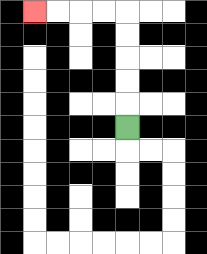{'start': '[5, 5]', 'end': '[1, 0]', 'path_directions': 'U,U,U,U,U,L,L,L,L', 'path_coordinates': '[[5, 5], [5, 4], [5, 3], [5, 2], [5, 1], [5, 0], [4, 0], [3, 0], [2, 0], [1, 0]]'}